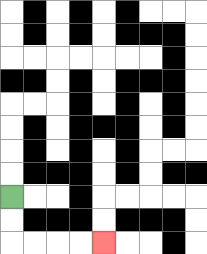{'start': '[0, 8]', 'end': '[4, 10]', 'path_directions': 'D,D,R,R,R,R', 'path_coordinates': '[[0, 8], [0, 9], [0, 10], [1, 10], [2, 10], [3, 10], [4, 10]]'}